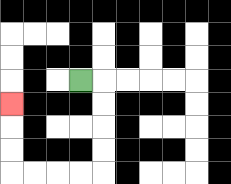{'start': '[3, 3]', 'end': '[0, 4]', 'path_directions': 'R,D,D,D,D,L,L,L,L,U,U,U', 'path_coordinates': '[[3, 3], [4, 3], [4, 4], [4, 5], [4, 6], [4, 7], [3, 7], [2, 7], [1, 7], [0, 7], [0, 6], [0, 5], [0, 4]]'}